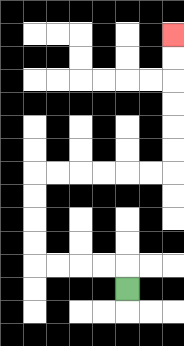{'start': '[5, 12]', 'end': '[7, 1]', 'path_directions': 'U,L,L,L,L,U,U,U,U,R,R,R,R,R,R,U,U,U,U,U,U', 'path_coordinates': '[[5, 12], [5, 11], [4, 11], [3, 11], [2, 11], [1, 11], [1, 10], [1, 9], [1, 8], [1, 7], [2, 7], [3, 7], [4, 7], [5, 7], [6, 7], [7, 7], [7, 6], [7, 5], [7, 4], [7, 3], [7, 2], [7, 1]]'}